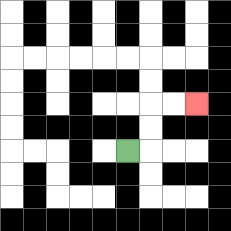{'start': '[5, 6]', 'end': '[8, 4]', 'path_directions': 'R,U,U,R,R', 'path_coordinates': '[[5, 6], [6, 6], [6, 5], [6, 4], [7, 4], [8, 4]]'}